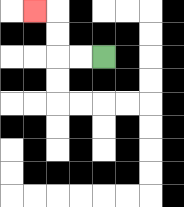{'start': '[4, 2]', 'end': '[1, 0]', 'path_directions': 'L,L,U,U,L', 'path_coordinates': '[[4, 2], [3, 2], [2, 2], [2, 1], [2, 0], [1, 0]]'}